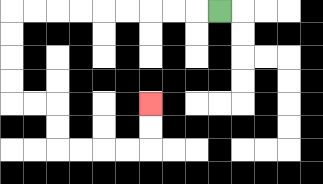{'start': '[9, 0]', 'end': '[6, 4]', 'path_directions': 'L,L,L,L,L,L,L,L,L,D,D,D,D,R,R,D,D,R,R,R,R,U,U', 'path_coordinates': '[[9, 0], [8, 0], [7, 0], [6, 0], [5, 0], [4, 0], [3, 0], [2, 0], [1, 0], [0, 0], [0, 1], [0, 2], [0, 3], [0, 4], [1, 4], [2, 4], [2, 5], [2, 6], [3, 6], [4, 6], [5, 6], [6, 6], [6, 5], [6, 4]]'}